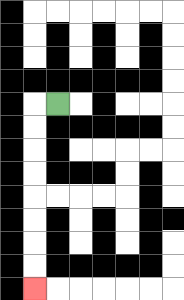{'start': '[2, 4]', 'end': '[1, 12]', 'path_directions': 'L,D,D,D,D,D,D,D,D', 'path_coordinates': '[[2, 4], [1, 4], [1, 5], [1, 6], [1, 7], [1, 8], [1, 9], [1, 10], [1, 11], [1, 12]]'}